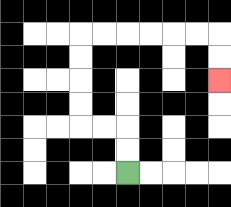{'start': '[5, 7]', 'end': '[9, 3]', 'path_directions': 'U,U,L,L,U,U,U,U,R,R,R,R,R,R,D,D', 'path_coordinates': '[[5, 7], [5, 6], [5, 5], [4, 5], [3, 5], [3, 4], [3, 3], [3, 2], [3, 1], [4, 1], [5, 1], [6, 1], [7, 1], [8, 1], [9, 1], [9, 2], [9, 3]]'}